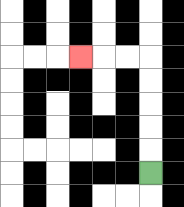{'start': '[6, 7]', 'end': '[3, 2]', 'path_directions': 'U,U,U,U,U,L,L,L', 'path_coordinates': '[[6, 7], [6, 6], [6, 5], [6, 4], [6, 3], [6, 2], [5, 2], [4, 2], [3, 2]]'}